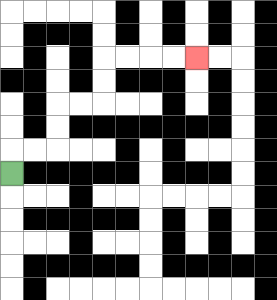{'start': '[0, 7]', 'end': '[8, 2]', 'path_directions': 'U,R,R,U,U,R,R,U,U,R,R,R,R', 'path_coordinates': '[[0, 7], [0, 6], [1, 6], [2, 6], [2, 5], [2, 4], [3, 4], [4, 4], [4, 3], [4, 2], [5, 2], [6, 2], [7, 2], [8, 2]]'}